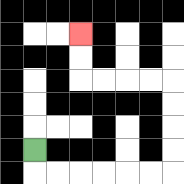{'start': '[1, 6]', 'end': '[3, 1]', 'path_directions': 'D,R,R,R,R,R,R,U,U,U,U,L,L,L,L,U,U', 'path_coordinates': '[[1, 6], [1, 7], [2, 7], [3, 7], [4, 7], [5, 7], [6, 7], [7, 7], [7, 6], [7, 5], [7, 4], [7, 3], [6, 3], [5, 3], [4, 3], [3, 3], [3, 2], [3, 1]]'}